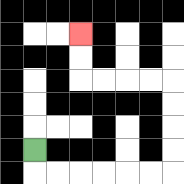{'start': '[1, 6]', 'end': '[3, 1]', 'path_directions': 'D,R,R,R,R,R,R,U,U,U,U,L,L,L,L,U,U', 'path_coordinates': '[[1, 6], [1, 7], [2, 7], [3, 7], [4, 7], [5, 7], [6, 7], [7, 7], [7, 6], [7, 5], [7, 4], [7, 3], [6, 3], [5, 3], [4, 3], [3, 3], [3, 2], [3, 1]]'}